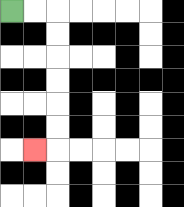{'start': '[0, 0]', 'end': '[1, 6]', 'path_directions': 'R,R,D,D,D,D,D,D,L', 'path_coordinates': '[[0, 0], [1, 0], [2, 0], [2, 1], [2, 2], [2, 3], [2, 4], [2, 5], [2, 6], [1, 6]]'}